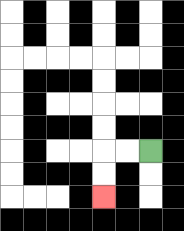{'start': '[6, 6]', 'end': '[4, 8]', 'path_directions': 'L,L,D,D', 'path_coordinates': '[[6, 6], [5, 6], [4, 6], [4, 7], [4, 8]]'}